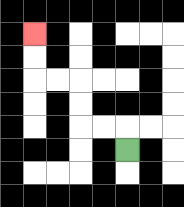{'start': '[5, 6]', 'end': '[1, 1]', 'path_directions': 'U,L,L,U,U,L,L,U,U', 'path_coordinates': '[[5, 6], [5, 5], [4, 5], [3, 5], [3, 4], [3, 3], [2, 3], [1, 3], [1, 2], [1, 1]]'}